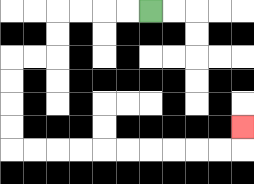{'start': '[6, 0]', 'end': '[10, 5]', 'path_directions': 'L,L,L,L,D,D,L,L,D,D,D,D,R,R,R,R,R,R,R,R,R,R,U', 'path_coordinates': '[[6, 0], [5, 0], [4, 0], [3, 0], [2, 0], [2, 1], [2, 2], [1, 2], [0, 2], [0, 3], [0, 4], [0, 5], [0, 6], [1, 6], [2, 6], [3, 6], [4, 6], [5, 6], [6, 6], [7, 6], [8, 6], [9, 6], [10, 6], [10, 5]]'}